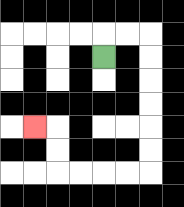{'start': '[4, 2]', 'end': '[1, 5]', 'path_directions': 'U,R,R,D,D,D,D,D,D,L,L,L,L,U,U,L', 'path_coordinates': '[[4, 2], [4, 1], [5, 1], [6, 1], [6, 2], [6, 3], [6, 4], [6, 5], [6, 6], [6, 7], [5, 7], [4, 7], [3, 7], [2, 7], [2, 6], [2, 5], [1, 5]]'}